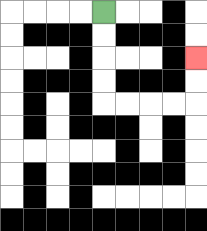{'start': '[4, 0]', 'end': '[8, 2]', 'path_directions': 'D,D,D,D,R,R,R,R,U,U', 'path_coordinates': '[[4, 0], [4, 1], [4, 2], [4, 3], [4, 4], [5, 4], [6, 4], [7, 4], [8, 4], [8, 3], [8, 2]]'}